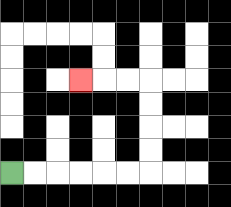{'start': '[0, 7]', 'end': '[3, 3]', 'path_directions': 'R,R,R,R,R,R,U,U,U,U,L,L,L', 'path_coordinates': '[[0, 7], [1, 7], [2, 7], [3, 7], [4, 7], [5, 7], [6, 7], [6, 6], [6, 5], [6, 4], [6, 3], [5, 3], [4, 3], [3, 3]]'}